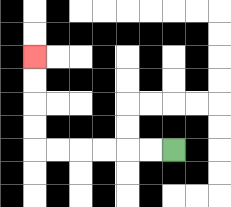{'start': '[7, 6]', 'end': '[1, 2]', 'path_directions': 'L,L,L,L,L,L,U,U,U,U', 'path_coordinates': '[[7, 6], [6, 6], [5, 6], [4, 6], [3, 6], [2, 6], [1, 6], [1, 5], [1, 4], [1, 3], [1, 2]]'}